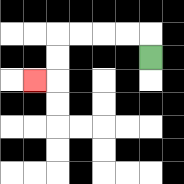{'start': '[6, 2]', 'end': '[1, 3]', 'path_directions': 'U,L,L,L,L,D,D,L', 'path_coordinates': '[[6, 2], [6, 1], [5, 1], [4, 1], [3, 1], [2, 1], [2, 2], [2, 3], [1, 3]]'}